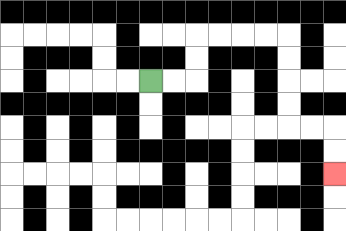{'start': '[6, 3]', 'end': '[14, 7]', 'path_directions': 'R,R,U,U,R,R,R,R,D,D,D,D,R,R,D,D', 'path_coordinates': '[[6, 3], [7, 3], [8, 3], [8, 2], [8, 1], [9, 1], [10, 1], [11, 1], [12, 1], [12, 2], [12, 3], [12, 4], [12, 5], [13, 5], [14, 5], [14, 6], [14, 7]]'}